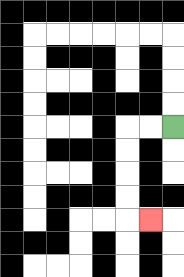{'start': '[7, 5]', 'end': '[6, 9]', 'path_directions': 'L,L,D,D,D,D,R', 'path_coordinates': '[[7, 5], [6, 5], [5, 5], [5, 6], [5, 7], [5, 8], [5, 9], [6, 9]]'}